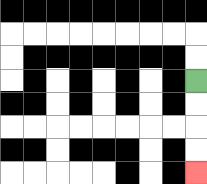{'start': '[8, 3]', 'end': '[8, 7]', 'path_directions': 'D,D,D,D', 'path_coordinates': '[[8, 3], [8, 4], [8, 5], [8, 6], [8, 7]]'}